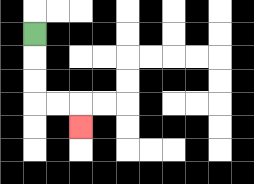{'start': '[1, 1]', 'end': '[3, 5]', 'path_directions': 'D,D,D,R,R,D', 'path_coordinates': '[[1, 1], [1, 2], [1, 3], [1, 4], [2, 4], [3, 4], [3, 5]]'}